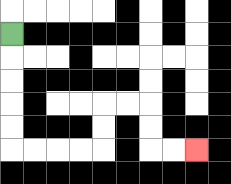{'start': '[0, 1]', 'end': '[8, 6]', 'path_directions': 'D,D,D,D,D,R,R,R,R,U,U,R,R,D,D,R,R', 'path_coordinates': '[[0, 1], [0, 2], [0, 3], [0, 4], [0, 5], [0, 6], [1, 6], [2, 6], [3, 6], [4, 6], [4, 5], [4, 4], [5, 4], [6, 4], [6, 5], [6, 6], [7, 6], [8, 6]]'}